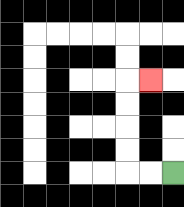{'start': '[7, 7]', 'end': '[6, 3]', 'path_directions': 'L,L,U,U,U,U,R', 'path_coordinates': '[[7, 7], [6, 7], [5, 7], [5, 6], [5, 5], [5, 4], [5, 3], [6, 3]]'}